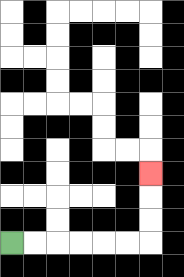{'start': '[0, 10]', 'end': '[6, 7]', 'path_directions': 'R,R,R,R,R,R,U,U,U', 'path_coordinates': '[[0, 10], [1, 10], [2, 10], [3, 10], [4, 10], [5, 10], [6, 10], [6, 9], [6, 8], [6, 7]]'}